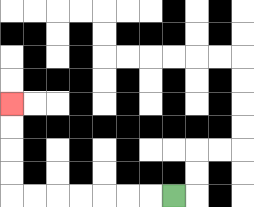{'start': '[7, 8]', 'end': '[0, 4]', 'path_directions': 'L,L,L,L,L,L,L,U,U,U,U', 'path_coordinates': '[[7, 8], [6, 8], [5, 8], [4, 8], [3, 8], [2, 8], [1, 8], [0, 8], [0, 7], [0, 6], [0, 5], [0, 4]]'}